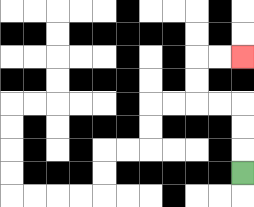{'start': '[10, 7]', 'end': '[10, 2]', 'path_directions': 'U,U,U,L,L,U,U,R,R', 'path_coordinates': '[[10, 7], [10, 6], [10, 5], [10, 4], [9, 4], [8, 4], [8, 3], [8, 2], [9, 2], [10, 2]]'}